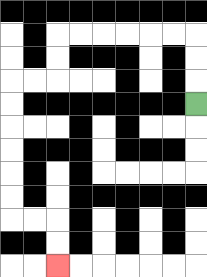{'start': '[8, 4]', 'end': '[2, 11]', 'path_directions': 'U,U,U,L,L,L,L,L,L,D,D,L,L,D,D,D,D,D,D,R,R,D,D', 'path_coordinates': '[[8, 4], [8, 3], [8, 2], [8, 1], [7, 1], [6, 1], [5, 1], [4, 1], [3, 1], [2, 1], [2, 2], [2, 3], [1, 3], [0, 3], [0, 4], [0, 5], [0, 6], [0, 7], [0, 8], [0, 9], [1, 9], [2, 9], [2, 10], [2, 11]]'}